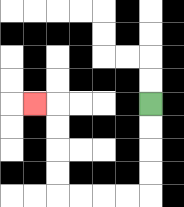{'start': '[6, 4]', 'end': '[1, 4]', 'path_directions': 'D,D,D,D,L,L,L,L,U,U,U,U,L', 'path_coordinates': '[[6, 4], [6, 5], [6, 6], [6, 7], [6, 8], [5, 8], [4, 8], [3, 8], [2, 8], [2, 7], [2, 6], [2, 5], [2, 4], [1, 4]]'}